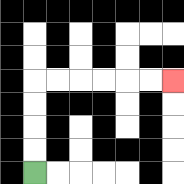{'start': '[1, 7]', 'end': '[7, 3]', 'path_directions': 'U,U,U,U,R,R,R,R,R,R', 'path_coordinates': '[[1, 7], [1, 6], [1, 5], [1, 4], [1, 3], [2, 3], [3, 3], [4, 3], [5, 3], [6, 3], [7, 3]]'}